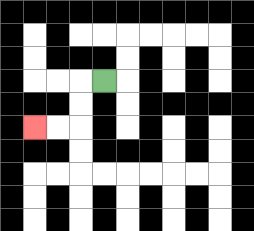{'start': '[4, 3]', 'end': '[1, 5]', 'path_directions': 'L,D,D,L,L', 'path_coordinates': '[[4, 3], [3, 3], [3, 4], [3, 5], [2, 5], [1, 5]]'}